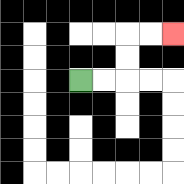{'start': '[3, 3]', 'end': '[7, 1]', 'path_directions': 'R,R,U,U,R,R', 'path_coordinates': '[[3, 3], [4, 3], [5, 3], [5, 2], [5, 1], [6, 1], [7, 1]]'}